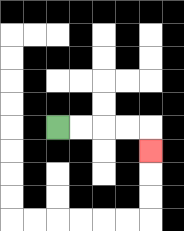{'start': '[2, 5]', 'end': '[6, 6]', 'path_directions': 'R,R,R,R,D', 'path_coordinates': '[[2, 5], [3, 5], [4, 5], [5, 5], [6, 5], [6, 6]]'}